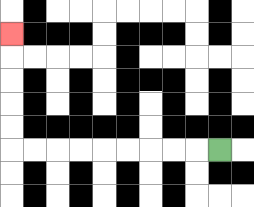{'start': '[9, 6]', 'end': '[0, 1]', 'path_directions': 'L,L,L,L,L,L,L,L,L,U,U,U,U,U', 'path_coordinates': '[[9, 6], [8, 6], [7, 6], [6, 6], [5, 6], [4, 6], [3, 6], [2, 6], [1, 6], [0, 6], [0, 5], [0, 4], [0, 3], [0, 2], [0, 1]]'}